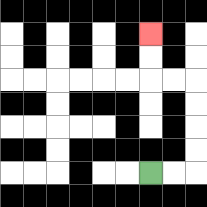{'start': '[6, 7]', 'end': '[6, 1]', 'path_directions': 'R,R,U,U,U,U,L,L,U,U', 'path_coordinates': '[[6, 7], [7, 7], [8, 7], [8, 6], [8, 5], [8, 4], [8, 3], [7, 3], [6, 3], [6, 2], [6, 1]]'}